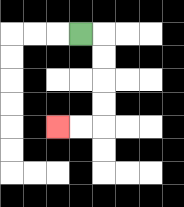{'start': '[3, 1]', 'end': '[2, 5]', 'path_directions': 'R,D,D,D,D,L,L', 'path_coordinates': '[[3, 1], [4, 1], [4, 2], [4, 3], [4, 4], [4, 5], [3, 5], [2, 5]]'}